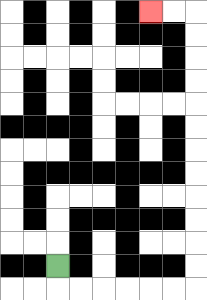{'start': '[2, 11]', 'end': '[6, 0]', 'path_directions': 'D,R,R,R,R,R,R,U,U,U,U,U,U,U,U,U,U,U,U,L,L', 'path_coordinates': '[[2, 11], [2, 12], [3, 12], [4, 12], [5, 12], [6, 12], [7, 12], [8, 12], [8, 11], [8, 10], [8, 9], [8, 8], [8, 7], [8, 6], [8, 5], [8, 4], [8, 3], [8, 2], [8, 1], [8, 0], [7, 0], [6, 0]]'}